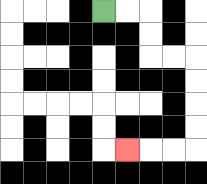{'start': '[4, 0]', 'end': '[5, 6]', 'path_directions': 'R,R,D,D,R,R,D,D,D,D,L,L,L', 'path_coordinates': '[[4, 0], [5, 0], [6, 0], [6, 1], [6, 2], [7, 2], [8, 2], [8, 3], [8, 4], [8, 5], [8, 6], [7, 6], [6, 6], [5, 6]]'}